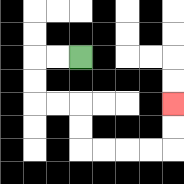{'start': '[3, 2]', 'end': '[7, 4]', 'path_directions': 'L,L,D,D,R,R,D,D,R,R,R,R,U,U', 'path_coordinates': '[[3, 2], [2, 2], [1, 2], [1, 3], [1, 4], [2, 4], [3, 4], [3, 5], [3, 6], [4, 6], [5, 6], [6, 6], [7, 6], [7, 5], [7, 4]]'}